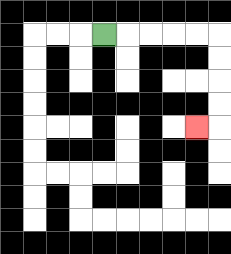{'start': '[4, 1]', 'end': '[8, 5]', 'path_directions': 'R,R,R,R,R,D,D,D,D,L', 'path_coordinates': '[[4, 1], [5, 1], [6, 1], [7, 1], [8, 1], [9, 1], [9, 2], [9, 3], [9, 4], [9, 5], [8, 5]]'}